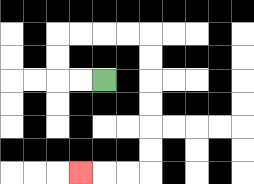{'start': '[4, 3]', 'end': '[3, 7]', 'path_directions': 'L,L,U,U,R,R,R,R,D,D,D,D,D,D,L,L,L', 'path_coordinates': '[[4, 3], [3, 3], [2, 3], [2, 2], [2, 1], [3, 1], [4, 1], [5, 1], [6, 1], [6, 2], [6, 3], [6, 4], [6, 5], [6, 6], [6, 7], [5, 7], [4, 7], [3, 7]]'}